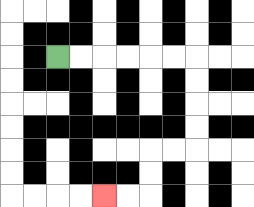{'start': '[2, 2]', 'end': '[4, 8]', 'path_directions': 'R,R,R,R,R,R,D,D,D,D,L,L,D,D,L,L', 'path_coordinates': '[[2, 2], [3, 2], [4, 2], [5, 2], [6, 2], [7, 2], [8, 2], [8, 3], [8, 4], [8, 5], [8, 6], [7, 6], [6, 6], [6, 7], [6, 8], [5, 8], [4, 8]]'}